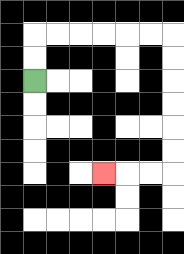{'start': '[1, 3]', 'end': '[4, 7]', 'path_directions': 'U,U,R,R,R,R,R,R,D,D,D,D,D,D,L,L,L', 'path_coordinates': '[[1, 3], [1, 2], [1, 1], [2, 1], [3, 1], [4, 1], [5, 1], [6, 1], [7, 1], [7, 2], [7, 3], [7, 4], [7, 5], [7, 6], [7, 7], [6, 7], [5, 7], [4, 7]]'}